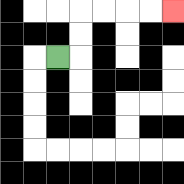{'start': '[2, 2]', 'end': '[7, 0]', 'path_directions': 'R,U,U,R,R,R,R', 'path_coordinates': '[[2, 2], [3, 2], [3, 1], [3, 0], [4, 0], [5, 0], [6, 0], [7, 0]]'}